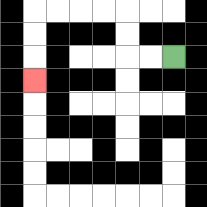{'start': '[7, 2]', 'end': '[1, 3]', 'path_directions': 'L,L,U,U,L,L,L,L,D,D,D', 'path_coordinates': '[[7, 2], [6, 2], [5, 2], [5, 1], [5, 0], [4, 0], [3, 0], [2, 0], [1, 0], [1, 1], [1, 2], [1, 3]]'}